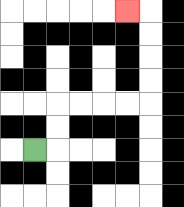{'start': '[1, 6]', 'end': '[5, 0]', 'path_directions': 'R,U,U,R,R,R,R,U,U,U,U,L', 'path_coordinates': '[[1, 6], [2, 6], [2, 5], [2, 4], [3, 4], [4, 4], [5, 4], [6, 4], [6, 3], [6, 2], [6, 1], [6, 0], [5, 0]]'}